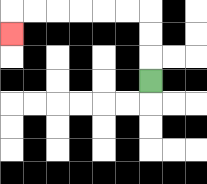{'start': '[6, 3]', 'end': '[0, 1]', 'path_directions': 'U,U,U,L,L,L,L,L,L,D', 'path_coordinates': '[[6, 3], [6, 2], [6, 1], [6, 0], [5, 0], [4, 0], [3, 0], [2, 0], [1, 0], [0, 0], [0, 1]]'}